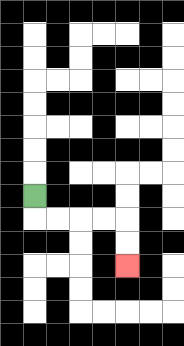{'start': '[1, 8]', 'end': '[5, 11]', 'path_directions': 'D,R,R,R,R,D,D', 'path_coordinates': '[[1, 8], [1, 9], [2, 9], [3, 9], [4, 9], [5, 9], [5, 10], [5, 11]]'}